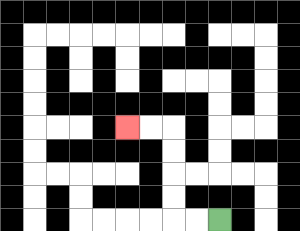{'start': '[9, 9]', 'end': '[5, 5]', 'path_directions': 'L,L,U,U,U,U,L,L', 'path_coordinates': '[[9, 9], [8, 9], [7, 9], [7, 8], [7, 7], [7, 6], [7, 5], [6, 5], [5, 5]]'}